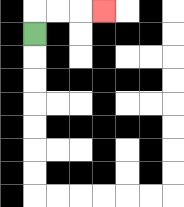{'start': '[1, 1]', 'end': '[4, 0]', 'path_directions': 'U,R,R,R', 'path_coordinates': '[[1, 1], [1, 0], [2, 0], [3, 0], [4, 0]]'}